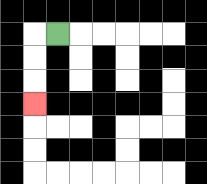{'start': '[2, 1]', 'end': '[1, 4]', 'path_directions': 'L,D,D,D', 'path_coordinates': '[[2, 1], [1, 1], [1, 2], [1, 3], [1, 4]]'}